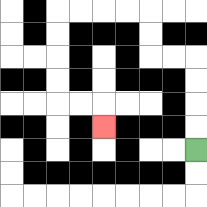{'start': '[8, 6]', 'end': '[4, 5]', 'path_directions': 'U,U,U,U,L,L,U,U,L,L,L,L,D,D,D,D,R,R,D', 'path_coordinates': '[[8, 6], [8, 5], [8, 4], [8, 3], [8, 2], [7, 2], [6, 2], [6, 1], [6, 0], [5, 0], [4, 0], [3, 0], [2, 0], [2, 1], [2, 2], [2, 3], [2, 4], [3, 4], [4, 4], [4, 5]]'}